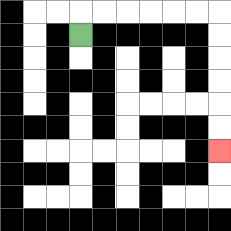{'start': '[3, 1]', 'end': '[9, 6]', 'path_directions': 'U,R,R,R,R,R,R,D,D,D,D,D,D', 'path_coordinates': '[[3, 1], [3, 0], [4, 0], [5, 0], [6, 0], [7, 0], [8, 0], [9, 0], [9, 1], [9, 2], [9, 3], [9, 4], [9, 5], [9, 6]]'}